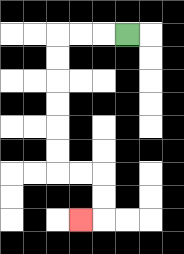{'start': '[5, 1]', 'end': '[3, 9]', 'path_directions': 'L,L,L,D,D,D,D,D,D,R,R,D,D,L', 'path_coordinates': '[[5, 1], [4, 1], [3, 1], [2, 1], [2, 2], [2, 3], [2, 4], [2, 5], [2, 6], [2, 7], [3, 7], [4, 7], [4, 8], [4, 9], [3, 9]]'}